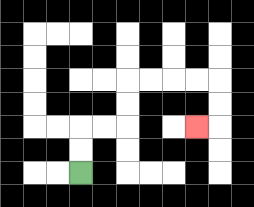{'start': '[3, 7]', 'end': '[8, 5]', 'path_directions': 'U,U,R,R,U,U,R,R,R,R,D,D,L', 'path_coordinates': '[[3, 7], [3, 6], [3, 5], [4, 5], [5, 5], [5, 4], [5, 3], [6, 3], [7, 3], [8, 3], [9, 3], [9, 4], [9, 5], [8, 5]]'}